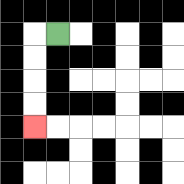{'start': '[2, 1]', 'end': '[1, 5]', 'path_directions': 'L,D,D,D,D', 'path_coordinates': '[[2, 1], [1, 1], [1, 2], [1, 3], [1, 4], [1, 5]]'}